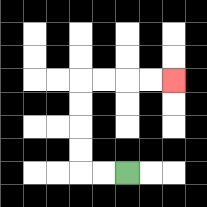{'start': '[5, 7]', 'end': '[7, 3]', 'path_directions': 'L,L,U,U,U,U,R,R,R,R', 'path_coordinates': '[[5, 7], [4, 7], [3, 7], [3, 6], [3, 5], [3, 4], [3, 3], [4, 3], [5, 3], [6, 3], [7, 3]]'}